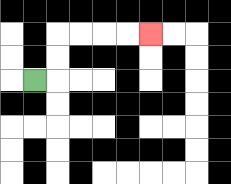{'start': '[1, 3]', 'end': '[6, 1]', 'path_directions': 'R,U,U,R,R,R,R', 'path_coordinates': '[[1, 3], [2, 3], [2, 2], [2, 1], [3, 1], [4, 1], [5, 1], [6, 1]]'}